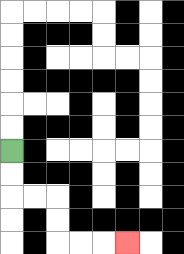{'start': '[0, 6]', 'end': '[5, 10]', 'path_directions': 'D,D,R,R,D,D,R,R,R', 'path_coordinates': '[[0, 6], [0, 7], [0, 8], [1, 8], [2, 8], [2, 9], [2, 10], [3, 10], [4, 10], [5, 10]]'}